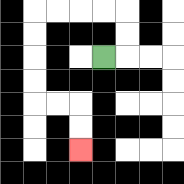{'start': '[4, 2]', 'end': '[3, 6]', 'path_directions': 'R,U,U,L,L,L,L,D,D,D,D,R,R,D,D', 'path_coordinates': '[[4, 2], [5, 2], [5, 1], [5, 0], [4, 0], [3, 0], [2, 0], [1, 0], [1, 1], [1, 2], [1, 3], [1, 4], [2, 4], [3, 4], [3, 5], [3, 6]]'}